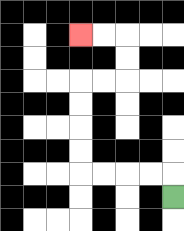{'start': '[7, 8]', 'end': '[3, 1]', 'path_directions': 'U,L,L,L,L,U,U,U,U,R,R,U,U,L,L', 'path_coordinates': '[[7, 8], [7, 7], [6, 7], [5, 7], [4, 7], [3, 7], [3, 6], [3, 5], [3, 4], [3, 3], [4, 3], [5, 3], [5, 2], [5, 1], [4, 1], [3, 1]]'}